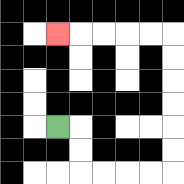{'start': '[2, 5]', 'end': '[2, 1]', 'path_directions': 'R,D,D,R,R,R,R,U,U,U,U,U,U,L,L,L,L,L', 'path_coordinates': '[[2, 5], [3, 5], [3, 6], [3, 7], [4, 7], [5, 7], [6, 7], [7, 7], [7, 6], [7, 5], [7, 4], [7, 3], [7, 2], [7, 1], [6, 1], [5, 1], [4, 1], [3, 1], [2, 1]]'}